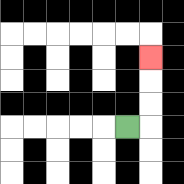{'start': '[5, 5]', 'end': '[6, 2]', 'path_directions': 'R,U,U,U', 'path_coordinates': '[[5, 5], [6, 5], [6, 4], [6, 3], [6, 2]]'}